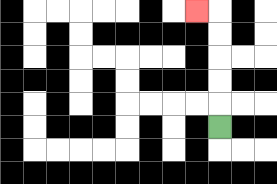{'start': '[9, 5]', 'end': '[8, 0]', 'path_directions': 'U,U,U,U,U,L', 'path_coordinates': '[[9, 5], [9, 4], [9, 3], [9, 2], [9, 1], [9, 0], [8, 0]]'}